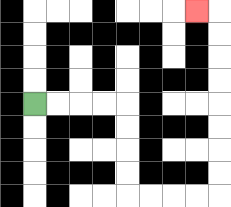{'start': '[1, 4]', 'end': '[8, 0]', 'path_directions': 'R,R,R,R,D,D,D,D,R,R,R,R,U,U,U,U,U,U,U,U,L', 'path_coordinates': '[[1, 4], [2, 4], [3, 4], [4, 4], [5, 4], [5, 5], [5, 6], [5, 7], [5, 8], [6, 8], [7, 8], [8, 8], [9, 8], [9, 7], [9, 6], [9, 5], [9, 4], [9, 3], [9, 2], [9, 1], [9, 0], [8, 0]]'}